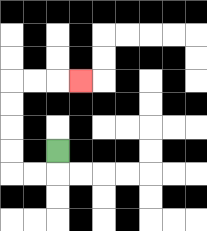{'start': '[2, 6]', 'end': '[3, 3]', 'path_directions': 'D,L,L,U,U,U,U,R,R,R', 'path_coordinates': '[[2, 6], [2, 7], [1, 7], [0, 7], [0, 6], [0, 5], [0, 4], [0, 3], [1, 3], [2, 3], [3, 3]]'}